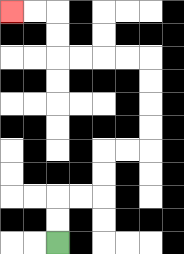{'start': '[2, 10]', 'end': '[0, 0]', 'path_directions': 'U,U,R,R,U,U,R,R,U,U,U,U,L,L,L,L,U,U,L,L', 'path_coordinates': '[[2, 10], [2, 9], [2, 8], [3, 8], [4, 8], [4, 7], [4, 6], [5, 6], [6, 6], [6, 5], [6, 4], [6, 3], [6, 2], [5, 2], [4, 2], [3, 2], [2, 2], [2, 1], [2, 0], [1, 0], [0, 0]]'}